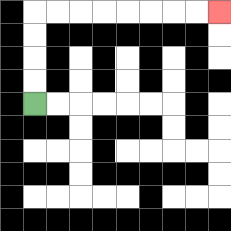{'start': '[1, 4]', 'end': '[9, 0]', 'path_directions': 'U,U,U,U,R,R,R,R,R,R,R,R', 'path_coordinates': '[[1, 4], [1, 3], [1, 2], [1, 1], [1, 0], [2, 0], [3, 0], [4, 0], [5, 0], [6, 0], [7, 0], [8, 0], [9, 0]]'}